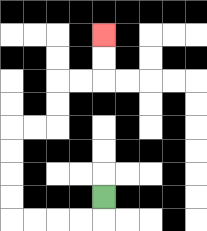{'start': '[4, 8]', 'end': '[4, 1]', 'path_directions': 'D,L,L,L,L,U,U,U,U,R,R,U,U,R,R,U,U', 'path_coordinates': '[[4, 8], [4, 9], [3, 9], [2, 9], [1, 9], [0, 9], [0, 8], [0, 7], [0, 6], [0, 5], [1, 5], [2, 5], [2, 4], [2, 3], [3, 3], [4, 3], [4, 2], [4, 1]]'}